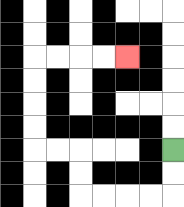{'start': '[7, 6]', 'end': '[5, 2]', 'path_directions': 'D,D,L,L,L,L,U,U,L,L,U,U,U,U,R,R,R,R', 'path_coordinates': '[[7, 6], [7, 7], [7, 8], [6, 8], [5, 8], [4, 8], [3, 8], [3, 7], [3, 6], [2, 6], [1, 6], [1, 5], [1, 4], [1, 3], [1, 2], [2, 2], [3, 2], [4, 2], [5, 2]]'}